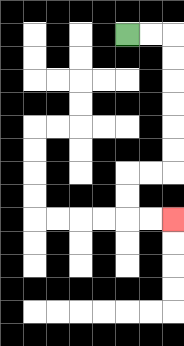{'start': '[5, 1]', 'end': '[7, 9]', 'path_directions': 'R,R,D,D,D,D,D,D,L,L,D,D,R,R', 'path_coordinates': '[[5, 1], [6, 1], [7, 1], [7, 2], [7, 3], [7, 4], [7, 5], [7, 6], [7, 7], [6, 7], [5, 7], [5, 8], [5, 9], [6, 9], [7, 9]]'}